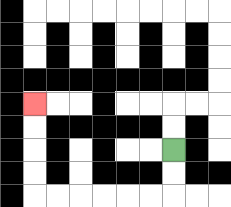{'start': '[7, 6]', 'end': '[1, 4]', 'path_directions': 'D,D,L,L,L,L,L,L,U,U,U,U', 'path_coordinates': '[[7, 6], [7, 7], [7, 8], [6, 8], [5, 8], [4, 8], [3, 8], [2, 8], [1, 8], [1, 7], [1, 6], [1, 5], [1, 4]]'}